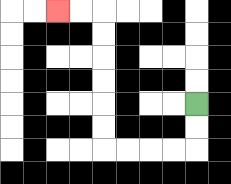{'start': '[8, 4]', 'end': '[2, 0]', 'path_directions': 'D,D,L,L,L,L,U,U,U,U,U,U,L,L', 'path_coordinates': '[[8, 4], [8, 5], [8, 6], [7, 6], [6, 6], [5, 6], [4, 6], [4, 5], [4, 4], [4, 3], [4, 2], [4, 1], [4, 0], [3, 0], [2, 0]]'}